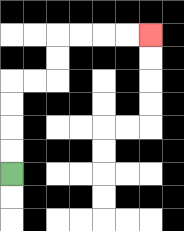{'start': '[0, 7]', 'end': '[6, 1]', 'path_directions': 'U,U,U,U,R,R,U,U,R,R,R,R', 'path_coordinates': '[[0, 7], [0, 6], [0, 5], [0, 4], [0, 3], [1, 3], [2, 3], [2, 2], [2, 1], [3, 1], [4, 1], [5, 1], [6, 1]]'}